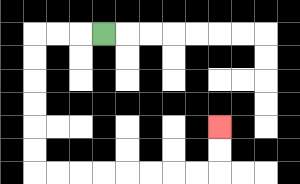{'start': '[4, 1]', 'end': '[9, 5]', 'path_directions': 'L,L,L,D,D,D,D,D,D,R,R,R,R,R,R,R,R,U,U', 'path_coordinates': '[[4, 1], [3, 1], [2, 1], [1, 1], [1, 2], [1, 3], [1, 4], [1, 5], [1, 6], [1, 7], [2, 7], [3, 7], [4, 7], [5, 7], [6, 7], [7, 7], [8, 7], [9, 7], [9, 6], [9, 5]]'}